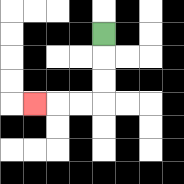{'start': '[4, 1]', 'end': '[1, 4]', 'path_directions': 'D,D,D,L,L,L', 'path_coordinates': '[[4, 1], [4, 2], [4, 3], [4, 4], [3, 4], [2, 4], [1, 4]]'}